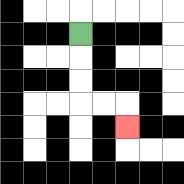{'start': '[3, 1]', 'end': '[5, 5]', 'path_directions': 'D,D,D,R,R,D', 'path_coordinates': '[[3, 1], [3, 2], [3, 3], [3, 4], [4, 4], [5, 4], [5, 5]]'}